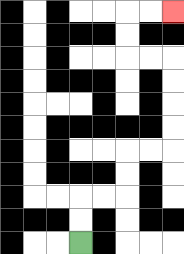{'start': '[3, 10]', 'end': '[7, 0]', 'path_directions': 'U,U,R,R,U,U,R,R,U,U,U,U,L,L,U,U,R,R', 'path_coordinates': '[[3, 10], [3, 9], [3, 8], [4, 8], [5, 8], [5, 7], [5, 6], [6, 6], [7, 6], [7, 5], [7, 4], [7, 3], [7, 2], [6, 2], [5, 2], [5, 1], [5, 0], [6, 0], [7, 0]]'}